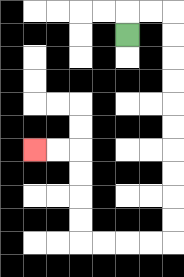{'start': '[5, 1]', 'end': '[1, 6]', 'path_directions': 'U,R,R,D,D,D,D,D,D,D,D,D,D,L,L,L,L,U,U,U,U,L,L', 'path_coordinates': '[[5, 1], [5, 0], [6, 0], [7, 0], [7, 1], [7, 2], [7, 3], [7, 4], [7, 5], [7, 6], [7, 7], [7, 8], [7, 9], [7, 10], [6, 10], [5, 10], [4, 10], [3, 10], [3, 9], [3, 8], [3, 7], [3, 6], [2, 6], [1, 6]]'}